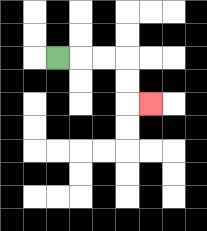{'start': '[2, 2]', 'end': '[6, 4]', 'path_directions': 'R,R,R,D,D,R', 'path_coordinates': '[[2, 2], [3, 2], [4, 2], [5, 2], [5, 3], [5, 4], [6, 4]]'}